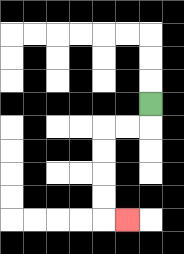{'start': '[6, 4]', 'end': '[5, 9]', 'path_directions': 'D,L,L,D,D,D,D,R', 'path_coordinates': '[[6, 4], [6, 5], [5, 5], [4, 5], [4, 6], [4, 7], [4, 8], [4, 9], [5, 9]]'}